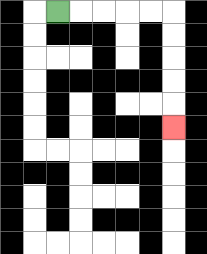{'start': '[2, 0]', 'end': '[7, 5]', 'path_directions': 'R,R,R,R,R,D,D,D,D,D', 'path_coordinates': '[[2, 0], [3, 0], [4, 0], [5, 0], [6, 0], [7, 0], [7, 1], [7, 2], [7, 3], [7, 4], [7, 5]]'}